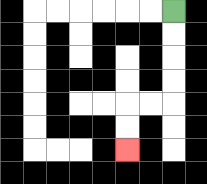{'start': '[7, 0]', 'end': '[5, 6]', 'path_directions': 'D,D,D,D,L,L,D,D', 'path_coordinates': '[[7, 0], [7, 1], [7, 2], [7, 3], [7, 4], [6, 4], [5, 4], [5, 5], [5, 6]]'}